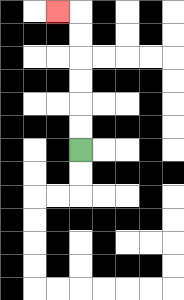{'start': '[3, 6]', 'end': '[2, 0]', 'path_directions': 'U,U,U,U,U,U,L', 'path_coordinates': '[[3, 6], [3, 5], [3, 4], [3, 3], [3, 2], [3, 1], [3, 0], [2, 0]]'}